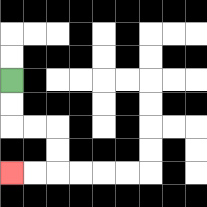{'start': '[0, 3]', 'end': '[0, 7]', 'path_directions': 'D,D,R,R,D,D,L,L', 'path_coordinates': '[[0, 3], [0, 4], [0, 5], [1, 5], [2, 5], [2, 6], [2, 7], [1, 7], [0, 7]]'}